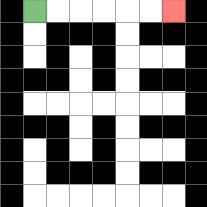{'start': '[1, 0]', 'end': '[7, 0]', 'path_directions': 'R,R,R,R,R,R', 'path_coordinates': '[[1, 0], [2, 0], [3, 0], [4, 0], [5, 0], [6, 0], [7, 0]]'}